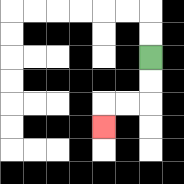{'start': '[6, 2]', 'end': '[4, 5]', 'path_directions': 'D,D,L,L,D', 'path_coordinates': '[[6, 2], [6, 3], [6, 4], [5, 4], [4, 4], [4, 5]]'}